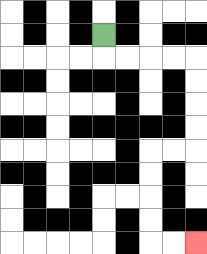{'start': '[4, 1]', 'end': '[8, 10]', 'path_directions': 'D,R,R,R,R,D,D,D,D,L,L,D,D,D,D,R,R', 'path_coordinates': '[[4, 1], [4, 2], [5, 2], [6, 2], [7, 2], [8, 2], [8, 3], [8, 4], [8, 5], [8, 6], [7, 6], [6, 6], [6, 7], [6, 8], [6, 9], [6, 10], [7, 10], [8, 10]]'}